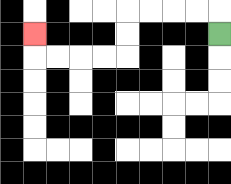{'start': '[9, 1]', 'end': '[1, 1]', 'path_directions': 'U,L,L,L,L,D,D,L,L,L,L,U', 'path_coordinates': '[[9, 1], [9, 0], [8, 0], [7, 0], [6, 0], [5, 0], [5, 1], [5, 2], [4, 2], [3, 2], [2, 2], [1, 2], [1, 1]]'}